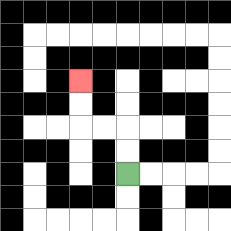{'start': '[5, 7]', 'end': '[3, 3]', 'path_directions': 'U,U,L,L,U,U', 'path_coordinates': '[[5, 7], [5, 6], [5, 5], [4, 5], [3, 5], [3, 4], [3, 3]]'}